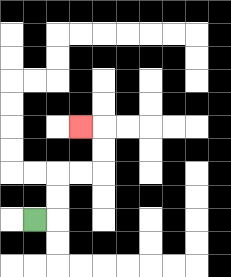{'start': '[1, 9]', 'end': '[3, 5]', 'path_directions': 'R,U,U,R,R,U,U,L', 'path_coordinates': '[[1, 9], [2, 9], [2, 8], [2, 7], [3, 7], [4, 7], [4, 6], [4, 5], [3, 5]]'}